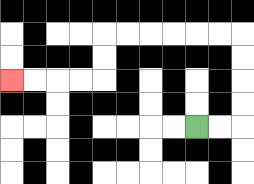{'start': '[8, 5]', 'end': '[0, 3]', 'path_directions': 'R,R,U,U,U,U,L,L,L,L,L,L,D,D,L,L,L,L', 'path_coordinates': '[[8, 5], [9, 5], [10, 5], [10, 4], [10, 3], [10, 2], [10, 1], [9, 1], [8, 1], [7, 1], [6, 1], [5, 1], [4, 1], [4, 2], [4, 3], [3, 3], [2, 3], [1, 3], [0, 3]]'}